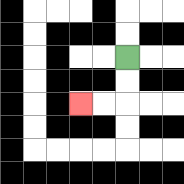{'start': '[5, 2]', 'end': '[3, 4]', 'path_directions': 'D,D,L,L', 'path_coordinates': '[[5, 2], [5, 3], [5, 4], [4, 4], [3, 4]]'}